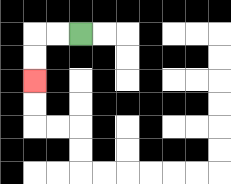{'start': '[3, 1]', 'end': '[1, 3]', 'path_directions': 'L,L,D,D', 'path_coordinates': '[[3, 1], [2, 1], [1, 1], [1, 2], [1, 3]]'}